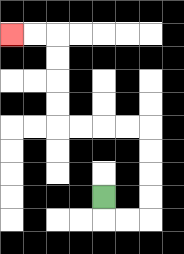{'start': '[4, 8]', 'end': '[0, 1]', 'path_directions': 'D,R,R,U,U,U,U,L,L,L,L,U,U,U,U,L,L', 'path_coordinates': '[[4, 8], [4, 9], [5, 9], [6, 9], [6, 8], [6, 7], [6, 6], [6, 5], [5, 5], [4, 5], [3, 5], [2, 5], [2, 4], [2, 3], [2, 2], [2, 1], [1, 1], [0, 1]]'}